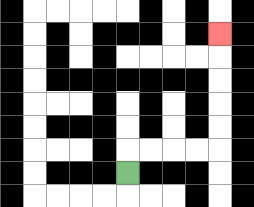{'start': '[5, 7]', 'end': '[9, 1]', 'path_directions': 'U,R,R,R,R,U,U,U,U,U', 'path_coordinates': '[[5, 7], [5, 6], [6, 6], [7, 6], [8, 6], [9, 6], [9, 5], [9, 4], [9, 3], [9, 2], [9, 1]]'}